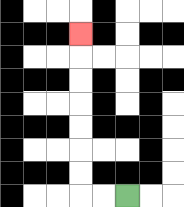{'start': '[5, 8]', 'end': '[3, 1]', 'path_directions': 'L,L,U,U,U,U,U,U,U', 'path_coordinates': '[[5, 8], [4, 8], [3, 8], [3, 7], [3, 6], [3, 5], [3, 4], [3, 3], [3, 2], [3, 1]]'}